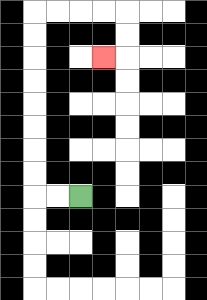{'start': '[3, 8]', 'end': '[4, 2]', 'path_directions': 'L,L,U,U,U,U,U,U,U,U,R,R,R,R,D,D,L', 'path_coordinates': '[[3, 8], [2, 8], [1, 8], [1, 7], [1, 6], [1, 5], [1, 4], [1, 3], [1, 2], [1, 1], [1, 0], [2, 0], [3, 0], [4, 0], [5, 0], [5, 1], [5, 2], [4, 2]]'}